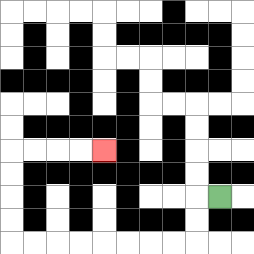{'start': '[9, 8]', 'end': '[4, 6]', 'path_directions': 'L,D,D,L,L,L,L,L,L,L,L,U,U,U,U,R,R,R,R', 'path_coordinates': '[[9, 8], [8, 8], [8, 9], [8, 10], [7, 10], [6, 10], [5, 10], [4, 10], [3, 10], [2, 10], [1, 10], [0, 10], [0, 9], [0, 8], [0, 7], [0, 6], [1, 6], [2, 6], [3, 6], [4, 6]]'}